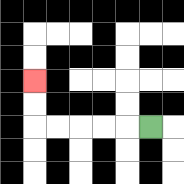{'start': '[6, 5]', 'end': '[1, 3]', 'path_directions': 'L,L,L,L,L,U,U', 'path_coordinates': '[[6, 5], [5, 5], [4, 5], [3, 5], [2, 5], [1, 5], [1, 4], [1, 3]]'}